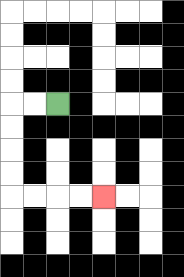{'start': '[2, 4]', 'end': '[4, 8]', 'path_directions': 'L,L,D,D,D,D,R,R,R,R', 'path_coordinates': '[[2, 4], [1, 4], [0, 4], [0, 5], [0, 6], [0, 7], [0, 8], [1, 8], [2, 8], [3, 8], [4, 8]]'}